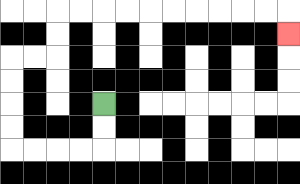{'start': '[4, 4]', 'end': '[12, 1]', 'path_directions': 'D,D,L,L,L,L,U,U,U,U,R,R,U,U,R,R,R,R,R,R,R,R,R,R,D', 'path_coordinates': '[[4, 4], [4, 5], [4, 6], [3, 6], [2, 6], [1, 6], [0, 6], [0, 5], [0, 4], [0, 3], [0, 2], [1, 2], [2, 2], [2, 1], [2, 0], [3, 0], [4, 0], [5, 0], [6, 0], [7, 0], [8, 0], [9, 0], [10, 0], [11, 0], [12, 0], [12, 1]]'}